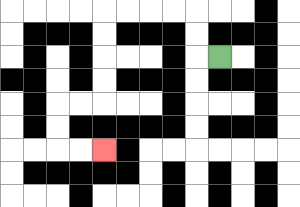{'start': '[9, 2]', 'end': '[4, 6]', 'path_directions': 'L,U,U,L,L,L,L,D,D,D,D,L,L,D,D,R,R', 'path_coordinates': '[[9, 2], [8, 2], [8, 1], [8, 0], [7, 0], [6, 0], [5, 0], [4, 0], [4, 1], [4, 2], [4, 3], [4, 4], [3, 4], [2, 4], [2, 5], [2, 6], [3, 6], [4, 6]]'}